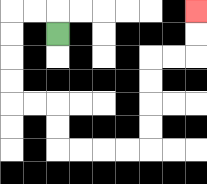{'start': '[2, 1]', 'end': '[8, 0]', 'path_directions': 'U,L,L,D,D,D,D,R,R,D,D,R,R,R,R,U,U,U,U,R,R,U,U', 'path_coordinates': '[[2, 1], [2, 0], [1, 0], [0, 0], [0, 1], [0, 2], [0, 3], [0, 4], [1, 4], [2, 4], [2, 5], [2, 6], [3, 6], [4, 6], [5, 6], [6, 6], [6, 5], [6, 4], [6, 3], [6, 2], [7, 2], [8, 2], [8, 1], [8, 0]]'}